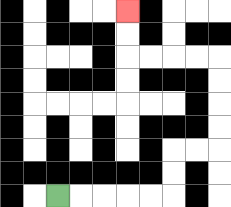{'start': '[2, 8]', 'end': '[5, 0]', 'path_directions': 'R,R,R,R,R,U,U,R,R,U,U,U,U,L,L,L,L,U,U', 'path_coordinates': '[[2, 8], [3, 8], [4, 8], [5, 8], [6, 8], [7, 8], [7, 7], [7, 6], [8, 6], [9, 6], [9, 5], [9, 4], [9, 3], [9, 2], [8, 2], [7, 2], [6, 2], [5, 2], [5, 1], [5, 0]]'}